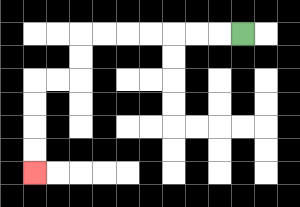{'start': '[10, 1]', 'end': '[1, 7]', 'path_directions': 'L,L,L,L,L,L,L,D,D,L,L,D,D,D,D', 'path_coordinates': '[[10, 1], [9, 1], [8, 1], [7, 1], [6, 1], [5, 1], [4, 1], [3, 1], [3, 2], [3, 3], [2, 3], [1, 3], [1, 4], [1, 5], [1, 6], [1, 7]]'}